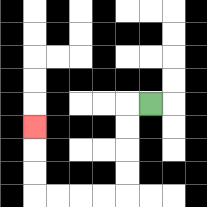{'start': '[6, 4]', 'end': '[1, 5]', 'path_directions': 'L,D,D,D,D,L,L,L,L,U,U,U', 'path_coordinates': '[[6, 4], [5, 4], [5, 5], [5, 6], [5, 7], [5, 8], [4, 8], [3, 8], [2, 8], [1, 8], [1, 7], [1, 6], [1, 5]]'}